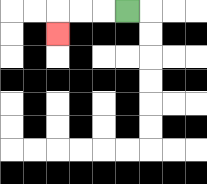{'start': '[5, 0]', 'end': '[2, 1]', 'path_directions': 'L,L,L,D', 'path_coordinates': '[[5, 0], [4, 0], [3, 0], [2, 0], [2, 1]]'}